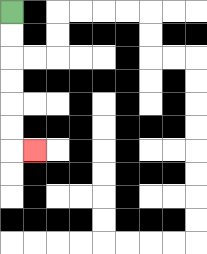{'start': '[0, 0]', 'end': '[1, 6]', 'path_directions': 'D,D,D,D,D,D,R', 'path_coordinates': '[[0, 0], [0, 1], [0, 2], [0, 3], [0, 4], [0, 5], [0, 6], [1, 6]]'}